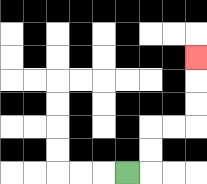{'start': '[5, 7]', 'end': '[8, 2]', 'path_directions': 'R,U,U,R,R,U,U,U', 'path_coordinates': '[[5, 7], [6, 7], [6, 6], [6, 5], [7, 5], [8, 5], [8, 4], [8, 3], [8, 2]]'}